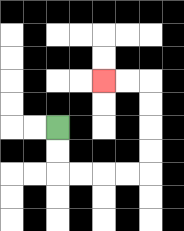{'start': '[2, 5]', 'end': '[4, 3]', 'path_directions': 'D,D,R,R,R,R,U,U,U,U,L,L', 'path_coordinates': '[[2, 5], [2, 6], [2, 7], [3, 7], [4, 7], [5, 7], [6, 7], [6, 6], [6, 5], [6, 4], [6, 3], [5, 3], [4, 3]]'}